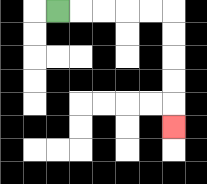{'start': '[2, 0]', 'end': '[7, 5]', 'path_directions': 'R,R,R,R,R,D,D,D,D,D', 'path_coordinates': '[[2, 0], [3, 0], [4, 0], [5, 0], [6, 0], [7, 0], [7, 1], [7, 2], [7, 3], [7, 4], [7, 5]]'}